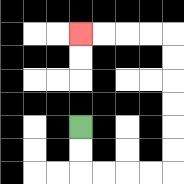{'start': '[3, 5]', 'end': '[3, 1]', 'path_directions': 'D,D,R,R,R,R,U,U,U,U,U,U,L,L,L,L', 'path_coordinates': '[[3, 5], [3, 6], [3, 7], [4, 7], [5, 7], [6, 7], [7, 7], [7, 6], [7, 5], [7, 4], [7, 3], [7, 2], [7, 1], [6, 1], [5, 1], [4, 1], [3, 1]]'}